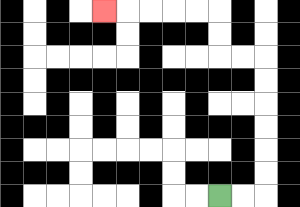{'start': '[9, 8]', 'end': '[4, 0]', 'path_directions': 'R,R,U,U,U,U,U,U,L,L,U,U,L,L,L,L,L', 'path_coordinates': '[[9, 8], [10, 8], [11, 8], [11, 7], [11, 6], [11, 5], [11, 4], [11, 3], [11, 2], [10, 2], [9, 2], [9, 1], [9, 0], [8, 0], [7, 0], [6, 0], [5, 0], [4, 0]]'}